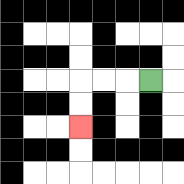{'start': '[6, 3]', 'end': '[3, 5]', 'path_directions': 'L,L,L,D,D', 'path_coordinates': '[[6, 3], [5, 3], [4, 3], [3, 3], [3, 4], [3, 5]]'}